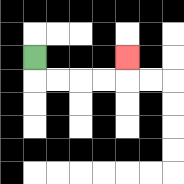{'start': '[1, 2]', 'end': '[5, 2]', 'path_directions': 'D,R,R,R,R,U', 'path_coordinates': '[[1, 2], [1, 3], [2, 3], [3, 3], [4, 3], [5, 3], [5, 2]]'}